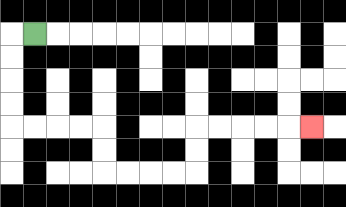{'start': '[1, 1]', 'end': '[13, 5]', 'path_directions': 'L,D,D,D,D,R,R,R,R,D,D,R,R,R,R,U,U,R,R,R,R,R', 'path_coordinates': '[[1, 1], [0, 1], [0, 2], [0, 3], [0, 4], [0, 5], [1, 5], [2, 5], [3, 5], [4, 5], [4, 6], [4, 7], [5, 7], [6, 7], [7, 7], [8, 7], [8, 6], [8, 5], [9, 5], [10, 5], [11, 5], [12, 5], [13, 5]]'}